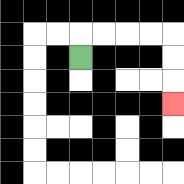{'start': '[3, 2]', 'end': '[7, 4]', 'path_directions': 'U,R,R,R,R,D,D,D', 'path_coordinates': '[[3, 2], [3, 1], [4, 1], [5, 1], [6, 1], [7, 1], [7, 2], [7, 3], [7, 4]]'}